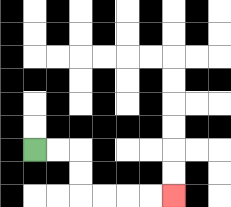{'start': '[1, 6]', 'end': '[7, 8]', 'path_directions': 'R,R,D,D,R,R,R,R', 'path_coordinates': '[[1, 6], [2, 6], [3, 6], [3, 7], [3, 8], [4, 8], [5, 8], [6, 8], [7, 8]]'}